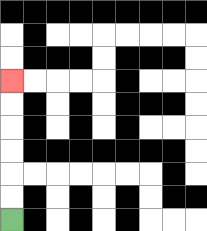{'start': '[0, 9]', 'end': '[0, 3]', 'path_directions': 'U,U,U,U,U,U', 'path_coordinates': '[[0, 9], [0, 8], [0, 7], [0, 6], [0, 5], [0, 4], [0, 3]]'}